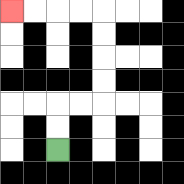{'start': '[2, 6]', 'end': '[0, 0]', 'path_directions': 'U,U,R,R,U,U,U,U,L,L,L,L', 'path_coordinates': '[[2, 6], [2, 5], [2, 4], [3, 4], [4, 4], [4, 3], [4, 2], [4, 1], [4, 0], [3, 0], [2, 0], [1, 0], [0, 0]]'}